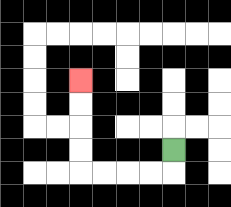{'start': '[7, 6]', 'end': '[3, 3]', 'path_directions': 'D,L,L,L,L,U,U,U,U', 'path_coordinates': '[[7, 6], [7, 7], [6, 7], [5, 7], [4, 7], [3, 7], [3, 6], [3, 5], [3, 4], [3, 3]]'}